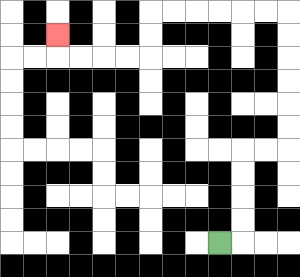{'start': '[9, 10]', 'end': '[2, 1]', 'path_directions': 'R,U,U,U,U,R,R,U,U,U,U,U,U,L,L,L,L,L,L,D,D,L,L,L,L,U', 'path_coordinates': '[[9, 10], [10, 10], [10, 9], [10, 8], [10, 7], [10, 6], [11, 6], [12, 6], [12, 5], [12, 4], [12, 3], [12, 2], [12, 1], [12, 0], [11, 0], [10, 0], [9, 0], [8, 0], [7, 0], [6, 0], [6, 1], [6, 2], [5, 2], [4, 2], [3, 2], [2, 2], [2, 1]]'}